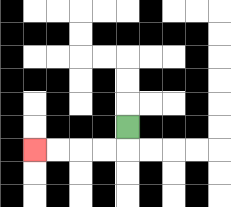{'start': '[5, 5]', 'end': '[1, 6]', 'path_directions': 'D,L,L,L,L', 'path_coordinates': '[[5, 5], [5, 6], [4, 6], [3, 6], [2, 6], [1, 6]]'}